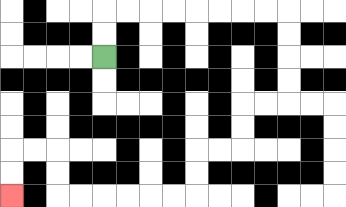{'start': '[4, 2]', 'end': '[0, 8]', 'path_directions': 'U,U,R,R,R,R,R,R,R,R,D,D,D,D,L,L,D,D,L,L,D,D,L,L,L,L,L,L,U,U,L,L,D,D', 'path_coordinates': '[[4, 2], [4, 1], [4, 0], [5, 0], [6, 0], [7, 0], [8, 0], [9, 0], [10, 0], [11, 0], [12, 0], [12, 1], [12, 2], [12, 3], [12, 4], [11, 4], [10, 4], [10, 5], [10, 6], [9, 6], [8, 6], [8, 7], [8, 8], [7, 8], [6, 8], [5, 8], [4, 8], [3, 8], [2, 8], [2, 7], [2, 6], [1, 6], [0, 6], [0, 7], [0, 8]]'}